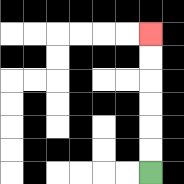{'start': '[6, 7]', 'end': '[6, 1]', 'path_directions': 'U,U,U,U,U,U', 'path_coordinates': '[[6, 7], [6, 6], [6, 5], [6, 4], [6, 3], [6, 2], [6, 1]]'}